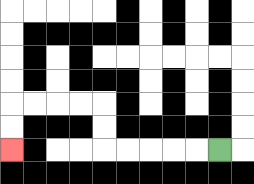{'start': '[9, 6]', 'end': '[0, 6]', 'path_directions': 'L,L,L,L,L,U,U,L,L,L,L,D,D', 'path_coordinates': '[[9, 6], [8, 6], [7, 6], [6, 6], [5, 6], [4, 6], [4, 5], [4, 4], [3, 4], [2, 4], [1, 4], [0, 4], [0, 5], [0, 6]]'}